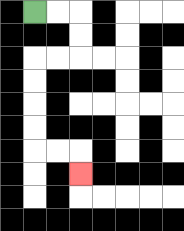{'start': '[1, 0]', 'end': '[3, 7]', 'path_directions': 'R,R,D,D,L,L,D,D,D,D,R,R,D', 'path_coordinates': '[[1, 0], [2, 0], [3, 0], [3, 1], [3, 2], [2, 2], [1, 2], [1, 3], [1, 4], [1, 5], [1, 6], [2, 6], [3, 6], [3, 7]]'}